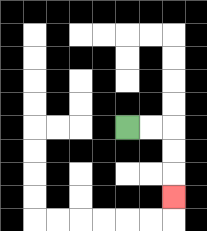{'start': '[5, 5]', 'end': '[7, 8]', 'path_directions': 'R,R,D,D,D', 'path_coordinates': '[[5, 5], [6, 5], [7, 5], [7, 6], [7, 7], [7, 8]]'}